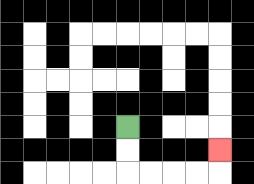{'start': '[5, 5]', 'end': '[9, 6]', 'path_directions': 'D,D,R,R,R,R,U', 'path_coordinates': '[[5, 5], [5, 6], [5, 7], [6, 7], [7, 7], [8, 7], [9, 7], [9, 6]]'}